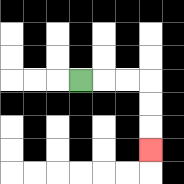{'start': '[3, 3]', 'end': '[6, 6]', 'path_directions': 'R,R,R,D,D,D', 'path_coordinates': '[[3, 3], [4, 3], [5, 3], [6, 3], [6, 4], [6, 5], [6, 6]]'}